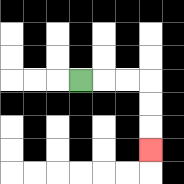{'start': '[3, 3]', 'end': '[6, 6]', 'path_directions': 'R,R,R,D,D,D', 'path_coordinates': '[[3, 3], [4, 3], [5, 3], [6, 3], [6, 4], [6, 5], [6, 6]]'}